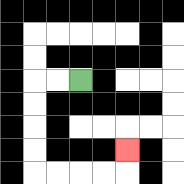{'start': '[3, 3]', 'end': '[5, 6]', 'path_directions': 'L,L,D,D,D,D,R,R,R,R,U', 'path_coordinates': '[[3, 3], [2, 3], [1, 3], [1, 4], [1, 5], [1, 6], [1, 7], [2, 7], [3, 7], [4, 7], [5, 7], [5, 6]]'}